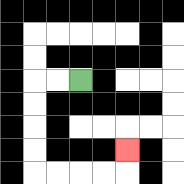{'start': '[3, 3]', 'end': '[5, 6]', 'path_directions': 'L,L,D,D,D,D,R,R,R,R,U', 'path_coordinates': '[[3, 3], [2, 3], [1, 3], [1, 4], [1, 5], [1, 6], [1, 7], [2, 7], [3, 7], [4, 7], [5, 7], [5, 6]]'}